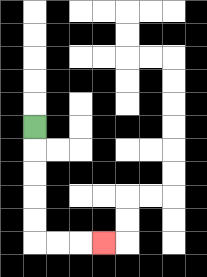{'start': '[1, 5]', 'end': '[4, 10]', 'path_directions': 'D,D,D,D,D,R,R,R', 'path_coordinates': '[[1, 5], [1, 6], [1, 7], [1, 8], [1, 9], [1, 10], [2, 10], [3, 10], [4, 10]]'}